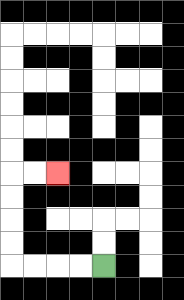{'start': '[4, 11]', 'end': '[2, 7]', 'path_directions': 'L,L,L,L,U,U,U,U,R,R', 'path_coordinates': '[[4, 11], [3, 11], [2, 11], [1, 11], [0, 11], [0, 10], [0, 9], [0, 8], [0, 7], [1, 7], [2, 7]]'}